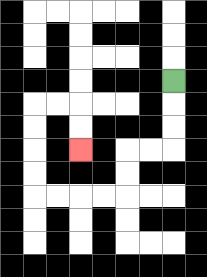{'start': '[7, 3]', 'end': '[3, 6]', 'path_directions': 'D,D,D,L,L,D,D,L,L,L,L,U,U,U,U,R,R,D,D', 'path_coordinates': '[[7, 3], [7, 4], [7, 5], [7, 6], [6, 6], [5, 6], [5, 7], [5, 8], [4, 8], [3, 8], [2, 8], [1, 8], [1, 7], [1, 6], [1, 5], [1, 4], [2, 4], [3, 4], [3, 5], [3, 6]]'}